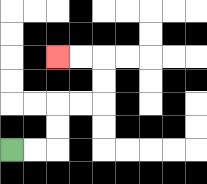{'start': '[0, 6]', 'end': '[2, 2]', 'path_directions': 'R,R,U,U,R,R,U,U,L,L', 'path_coordinates': '[[0, 6], [1, 6], [2, 6], [2, 5], [2, 4], [3, 4], [4, 4], [4, 3], [4, 2], [3, 2], [2, 2]]'}